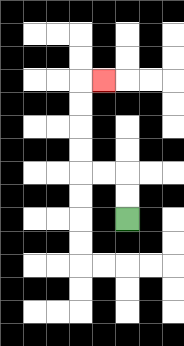{'start': '[5, 9]', 'end': '[4, 3]', 'path_directions': 'U,U,L,L,U,U,U,U,R', 'path_coordinates': '[[5, 9], [5, 8], [5, 7], [4, 7], [3, 7], [3, 6], [3, 5], [3, 4], [3, 3], [4, 3]]'}